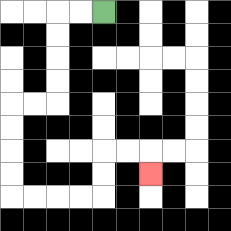{'start': '[4, 0]', 'end': '[6, 7]', 'path_directions': 'L,L,D,D,D,D,L,L,D,D,D,D,R,R,R,R,U,U,R,R,D', 'path_coordinates': '[[4, 0], [3, 0], [2, 0], [2, 1], [2, 2], [2, 3], [2, 4], [1, 4], [0, 4], [0, 5], [0, 6], [0, 7], [0, 8], [1, 8], [2, 8], [3, 8], [4, 8], [4, 7], [4, 6], [5, 6], [6, 6], [6, 7]]'}